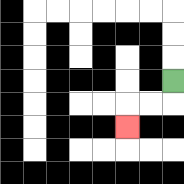{'start': '[7, 3]', 'end': '[5, 5]', 'path_directions': 'D,L,L,D', 'path_coordinates': '[[7, 3], [7, 4], [6, 4], [5, 4], [5, 5]]'}